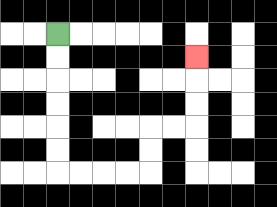{'start': '[2, 1]', 'end': '[8, 2]', 'path_directions': 'D,D,D,D,D,D,R,R,R,R,U,U,R,R,U,U,U', 'path_coordinates': '[[2, 1], [2, 2], [2, 3], [2, 4], [2, 5], [2, 6], [2, 7], [3, 7], [4, 7], [5, 7], [6, 7], [6, 6], [6, 5], [7, 5], [8, 5], [8, 4], [8, 3], [8, 2]]'}